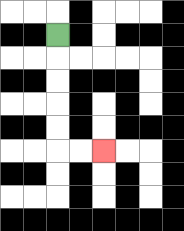{'start': '[2, 1]', 'end': '[4, 6]', 'path_directions': 'D,D,D,D,D,R,R', 'path_coordinates': '[[2, 1], [2, 2], [2, 3], [2, 4], [2, 5], [2, 6], [3, 6], [4, 6]]'}